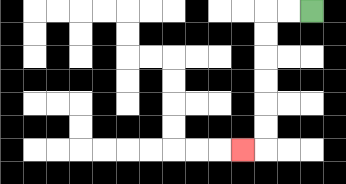{'start': '[13, 0]', 'end': '[10, 6]', 'path_directions': 'L,L,D,D,D,D,D,D,L', 'path_coordinates': '[[13, 0], [12, 0], [11, 0], [11, 1], [11, 2], [11, 3], [11, 4], [11, 5], [11, 6], [10, 6]]'}